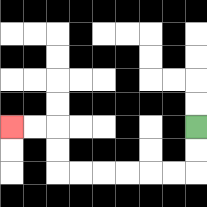{'start': '[8, 5]', 'end': '[0, 5]', 'path_directions': 'D,D,L,L,L,L,L,L,U,U,L,L', 'path_coordinates': '[[8, 5], [8, 6], [8, 7], [7, 7], [6, 7], [5, 7], [4, 7], [3, 7], [2, 7], [2, 6], [2, 5], [1, 5], [0, 5]]'}